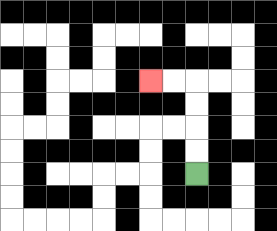{'start': '[8, 7]', 'end': '[6, 3]', 'path_directions': 'U,U,U,U,L,L', 'path_coordinates': '[[8, 7], [8, 6], [8, 5], [8, 4], [8, 3], [7, 3], [6, 3]]'}